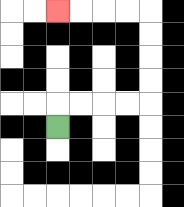{'start': '[2, 5]', 'end': '[2, 0]', 'path_directions': 'U,R,R,R,R,U,U,U,U,L,L,L,L', 'path_coordinates': '[[2, 5], [2, 4], [3, 4], [4, 4], [5, 4], [6, 4], [6, 3], [6, 2], [6, 1], [6, 0], [5, 0], [4, 0], [3, 0], [2, 0]]'}